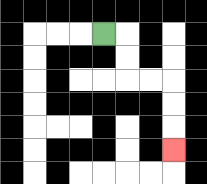{'start': '[4, 1]', 'end': '[7, 6]', 'path_directions': 'R,D,D,R,R,D,D,D', 'path_coordinates': '[[4, 1], [5, 1], [5, 2], [5, 3], [6, 3], [7, 3], [7, 4], [7, 5], [7, 6]]'}